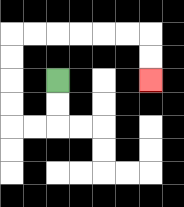{'start': '[2, 3]', 'end': '[6, 3]', 'path_directions': 'D,D,L,L,U,U,U,U,R,R,R,R,R,R,D,D', 'path_coordinates': '[[2, 3], [2, 4], [2, 5], [1, 5], [0, 5], [0, 4], [0, 3], [0, 2], [0, 1], [1, 1], [2, 1], [3, 1], [4, 1], [5, 1], [6, 1], [6, 2], [6, 3]]'}